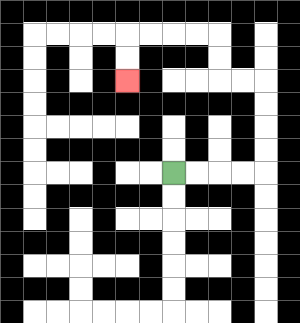{'start': '[7, 7]', 'end': '[5, 3]', 'path_directions': 'R,R,R,R,U,U,U,U,L,L,U,U,L,L,L,L,D,D', 'path_coordinates': '[[7, 7], [8, 7], [9, 7], [10, 7], [11, 7], [11, 6], [11, 5], [11, 4], [11, 3], [10, 3], [9, 3], [9, 2], [9, 1], [8, 1], [7, 1], [6, 1], [5, 1], [5, 2], [5, 3]]'}